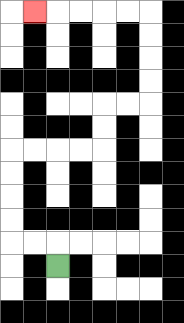{'start': '[2, 11]', 'end': '[1, 0]', 'path_directions': 'U,L,L,U,U,U,U,R,R,R,R,U,U,R,R,U,U,U,U,L,L,L,L,L', 'path_coordinates': '[[2, 11], [2, 10], [1, 10], [0, 10], [0, 9], [0, 8], [0, 7], [0, 6], [1, 6], [2, 6], [3, 6], [4, 6], [4, 5], [4, 4], [5, 4], [6, 4], [6, 3], [6, 2], [6, 1], [6, 0], [5, 0], [4, 0], [3, 0], [2, 0], [1, 0]]'}